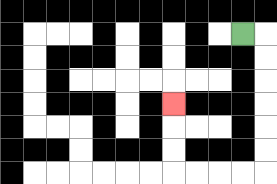{'start': '[10, 1]', 'end': '[7, 4]', 'path_directions': 'R,D,D,D,D,D,D,L,L,L,L,U,U,U', 'path_coordinates': '[[10, 1], [11, 1], [11, 2], [11, 3], [11, 4], [11, 5], [11, 6], [11, 7], [10, 7], [9, 7], [8, 7], [7, 7], [7, 6], [7, 5], [7, 4]]'}